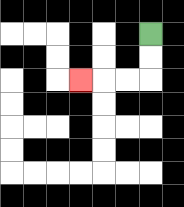{'start': '[6, 1]', 'end': '[3, 3]', 'path_directions': 'D,D,L,L,L', 'path_coordinates': '[[6, 1], [6, 2], [6, 3], [5, 3], [4, 3], [3, 3]]'}